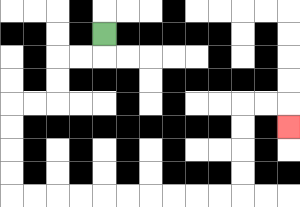{'start': '[4, 1]', 'end': '[12, 5]', 'path_directions': 'D,L,L,D,D,L,L,D,D,D,D,R,R,R,R,R,R,R,R,R,R,U,U,U,U,R,R,D', 'path_coordinates': '[[4, 1], [4, 2], [3, 2], [2, 2], [2, 3], [2, 4], [1, 4], [0, 4], [0, 5], [0, 6], [0, 7], [0, 8], [1, 8], [2, 8], [3, 8], [4, 8], [5, 8], [6, 8], [7, 8], [8, 8], [9, 8], [10, 8], [10, 7], [10, 6], [10, 5], [10, 4], [11, 4], [12, 4], [12, 5]]'}